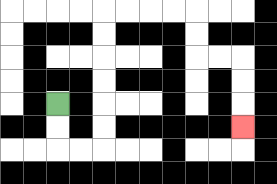{'start': '[2, 4]', 'end': '[10, 5]', 'path_directions': 'D,D,R,R,U,U,U,U,U,U,R,R,R,R,D,D,R,R,D,D,D', 'path_coordinates': '[[2, 4], [2, 5], [2, 6], [3, 6], [4, 6], [4, 5], [4, 4], [4, 3], [4, 2], [4, 1], [4, 0], [5, 0], [6, 0], [7, 0], [8, 0], [8, 1], [8, 2], [9, 2], [10, 2], [10, 3], [10, 4], [10, 5]]'}